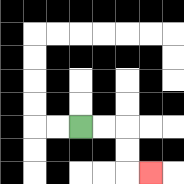{'start': '[3, 5]', 'end': '[6, 7]', 'path_directions': 'R,R,D,D,R', 'path_coordinates': '[[3, 5], [4, 5], [5, 5], [5, 6], [5, 7], [6, 7]]'}